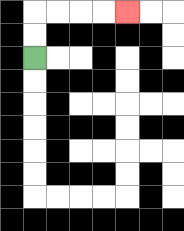{'start': '[1, 2]', 'end': '[5, 0]', 'path_directions': 'U,U,R,R,R,R', 'path_coordinates': '[[1, 2], [1, 1], [1, 0], [2, 0], [3, 0], [4, 0], [5, 0]]'}